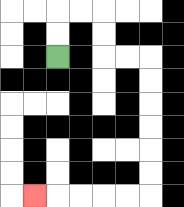{'start': '[2, 2]', 'end': '[1, 8]', 'path_directions': 'U,U,R,R,D,D,R,R,D,D,D,D,D,D,L,L,L,L,L', 'path_coordinates': '[[2, 2], [2, 1], [2, 0], [3, 0], [4, 0], [4, 1], [4, 2], [5, 2], [6, 2], [6, 3], [6, 4], [6, 5], [6, 6], [6, 7], [6, 8], [5, 8], [4, 8], [3, 8], [2, 8], [1, 8]]'}